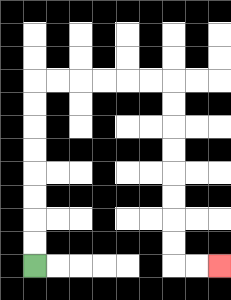{'start': '[1, 11]', 'end': '[9, 11]', 'path_directions': 'U,U,U,U,U,U,U,U,R,R,R,R,R,R,D,D,D,D,D,D,D,D,R,R', 'path_coordinates': '[[1, 11], [1, 10], [1, 9], [1, 8], [1, 7], [1, 6], [1, 5], [1, 4], [1, 3], [2, 3], [3, 3], [4, 3], [5, 3], [6, 3], [7, 3], [7, 4], [7, 5], [7, 6], [7, 7], [7, 8], [7, 9], [7, 10], [7, 11], [8, 11], [9, 11]]'}